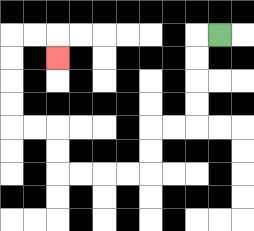{'start': '[9, 1]', 'end': '[2, 2]', 'path_directions': 'L,D,D,D,D,L,L,D,D,L,L,L,L,U,U,L,L,U,U,U,U,R,R,D', 'path_coordinates': '[[9, 1], [8, 1], [8, 2], [8, 3], [8, 4], [8, 5], [7, 5], [6, 5], [6, 6], [6, 7], [5, 7], [4, 7], [3, 7], [2, 7], [2, 6], [2, 5], [1, 5], [0, 5], [0, 4], [0, 3], [0, 2], [0, 1], [1, 1], [2, 1], [2, 2]]'}